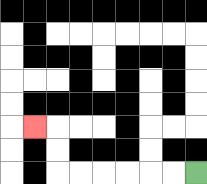{'start': '[8, 7]', 'end': '[1, 5]', 'path_directions': 'L,L,L,L,L,L,U,U,L', 'path_coordinates': '[[8, 7], [7, 7], [6, 7], [5, 7], [4, 7], [3, 7], [2, 7], [2, 6], [2, 5], [1, 5]]'}